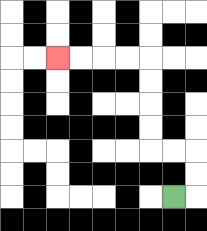{'start': '[7, 8]', 'end': '[2, 2]', 'path_directions': 'R,U,U,L,L,U,U,U,U,L,L,L,L', 'path_coordinates': '[[7, 8], [8, 8], [8, 7], [8, 6], [7, 6], [6, 6], [6, 5], [6, 4], [6, 3], [6, 2], [5, 2], [4, 2], [3, 2], [2, 2]]'}